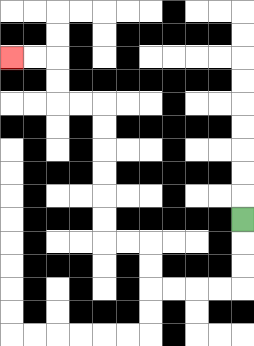{'start': '[10, 9]', 'end': '[0, 2]', 'path_directions': 'D,D,D,L,L,L,L,U,U,L,L,U,U,U,U,U,U,L,L,U,U,L,L', 'path_coordinates': '[[10, 9], [10, 10], [10, 11], [10, 12], [9, 12], [8, 12], [7, 12], [6, 12], [6, 11], [6, 10], [5, 10], [4, 10], [4, 9], [4, 8], [4, 7], [4, 6], [4, 5], [4, 4], [3, 4], [2, 4], [2, 3], [2, 2], [1, 2], [0, 2]]'}